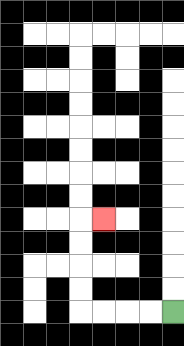{'start': '[7, 13]', 'end': '[4, 9]', 'path_directions': 'L,L,L,L,U,U,U,U,R', 'path_coordinates': '[[7, 13], [6, 13], [5, 13], [4, 13], [3, 13], [3, 12], [3, 11], [3, 10], [3, 9], [4, 9]]'}